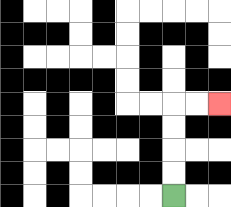{'start': '[7, 8]', 'end': '[9, 4]', 'path_directions': 'U,U,U,U,R,R', 'path_coordinates': '[[7, 8], [7, 7], [7, 6], [7, 5], [7, 4], [8, 4], [9, 4]]'}